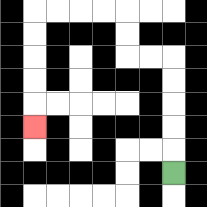{'start': '[7, 7]', 'end': '[1, 5]', 'path_directions': 'U,U,U,U,U,L,L,U,U,L,L,L,L,D,D,D,D,D', 'path_coordinates': '[[7, 7], [7, 6], [7, 5], [7, 4], [7, 3], [7, 2], [6, 2], [5, 2], [5, 1], [5, 0], [4, 0], [3, 0], [2, 0], [1, 0], [1, 1], [1, 2], [1, 3], [1, 4], [1, 5]]'}